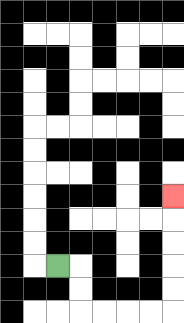{'start': '[2, 11]', 'end': '[7, 8]', 'path_directions': 'R,D,D,R,R,R,R,U,U,U,U,U', 'path_coordinates': '[[2, 11], [3, 11], [3, 12], [3, 13], [4, 13], [5, 13], [6, 13], [7, 13], [7, 12], [7, 11], [7, 10], [7, 9], [7, 8]]'}